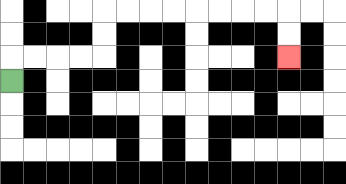{'start': '[0, 3]', 'end': '[12, 2]', 'path_directions': 'U,R,R,R,R,U,U,R,R,R,R,R,R,R,R,D,D', 'path_coordinates': '[[0, 3], [0, 2], [1, 2], [2, 2], [3, 2], [4, 2], [4, 1], [4, 0], [5, 0], [6, 0], [7, 0], [8, 0], [9, 0], [10, 0], [11, 0], [12, 0], [12, 1], [12, 2]]'}